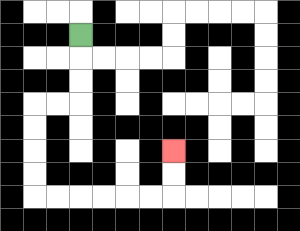{'start': '[3, 1]', 'end': '[7, 6]', 'path_directions': 'D,D,D,L,L,D,D,D,D,R,R,R,R,R,R,U,U', 'path_coordinates': '[[3, 1], [3, 2], [3, 3], [3, 4], [2, 4], [1, 4], [1, 5], [1, 6], [1, 7], [1, 8], [2, 8], [3, 8], [4, 8], [5, 8], [6, 8], [7, 8], [7, 7], [7, 6]]'}